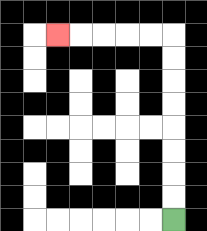{'start': '[7, 9]', 'end': '[2, 1]', 'path_directions': 'U,U,U,U,U,U,U,U,L,L,L,L,L', 'path_coordinates': '[[7, 9], [7, 8], [7, 7], [7, 6], [7, 5], [7, 4], [7, 3], [7, 2], [7, 1], [6, 1], [5, 1], [4, 1], [3, 1], [2, 1]]'}